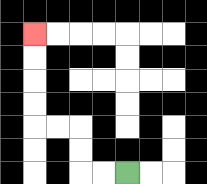{'start': '[5, 7]', 'end': '[1, 1]', 'path_directions': 'L,L,U,U,L,L,U,U,U,U', 'path_coordinates': '[[5, 7], [4, 7], [3, 7], [3, 6], [3, 5], [2, 5], [1, 5], [1, 4], [1, 3], [1, 2], [1, 1]]'}